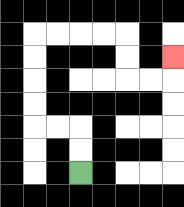{'start': '[3, 7]', 'end': '[7, 2]', 'path_directions': 'U,U,L,L,U,U,U,U,R,R,R,R,D,D,R,R,U', 'path_coordinates': '[[3, 7], [3, 6], [3, 5], [2, 5], [1, 5], [1, 4], [1, 3], [1, 2], [1, 1], [2, 1], [3, 1], [4, 1], [5, 1], [5, 2], [5, 3], [6, 3], [7, 3], [7, 2]]'}